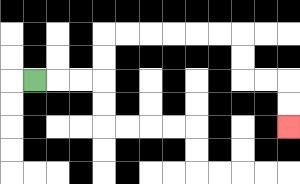{'start': '[1, 3]', 'end': '[12, 5]', 'path_directions': 'R,R,R,U,U,R,R,R,R,R,R,D,D,R,R,D,D', 'path_coordinates': '[[1, 3], [2, 3], [3, 3], [4, 3], [4, 2], [4, 1], [5, 1], [6, 1], [7, 1], [8, 1], [9, 1], [10, 1], [10, 2], [10, 3], [11, 3], [12, 3], [12, 4], [12, 5]]'}